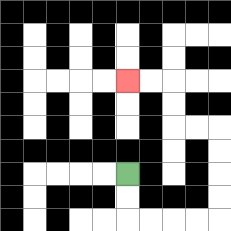{'start': '[5, 7]', 'end': '[5, 3]', 'path_directions': 'D,D,R,R,R,R,U,U,U,U,L,L,U,U,L,L', 'path_coordinates': '[[5, 7], [5, 8], [5, 9], [6, 9], [7, 9], [8, 9], [9, 9], [9, 8], [9, 7], [9, 6], [9, 5], [8, 5], [7, 5], [7, 4], [7, 3], [6, 3], [5, 3]]'}